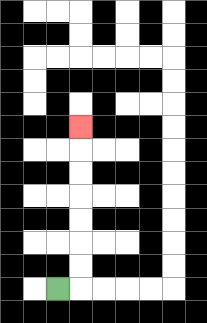{'start': '[2, 12]', 'end': '[3, 5]', 'path_directions': 'R,U,U,U,U,U,U,U', 'path_coordinates': '[[2, 12], [3, 12], [3, 11], [3, 10], [3, 9], [3, 8], [3, 7], [3, 6], [3, 5]]'}